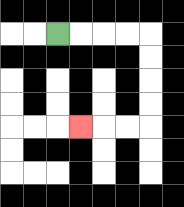{'start': '[2, 1]', 'end': '[3, 5]', 'path_directions': 'R,R,R,R,D,D,D,D,L,L,L', 'path_coordinates': '[[2, 1], [3, 1], [4, 1], [5, 1], [6, 1], [6, 2], [6, 3], [6, 4], [6, 5], [5, 5], [4, 5], [3, 5]]'}